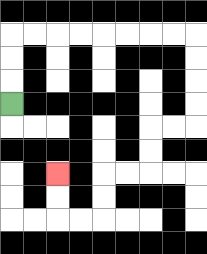{'start': '[0, 4]', 'end': '[2, 7]', 'path_directions': 'U,U,U,R,R,R,R,R,R,R,R,D,D,D,D,L,L,D,D,L,L,D,D,L,L,U,U', 'path_coordinates': '[[0, 4], [0, 3], [0, 2], [0, 1], [1, 1], [2, 1], [3, 1], [4, 1], [5, 1], [6, 1], [7, 1], [8, 1], [8, 2], [8, 3], [8, 4], [8, 5], [7, 5], [6, 5], [6, 6], [6, 7], [5, 7], [4, 7], [4, 8], [4, 9], [3, 9], [2, 9], [2, 8], [2, 7]]'}